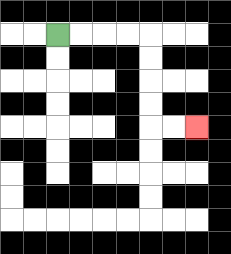{'start': '[2, 1]', 'end': '[8, 5]', 'path_directions': 'R,R,R,R,D,D,D,D,R,R', 'path_coordinates': '[[2, 1], [3, 1], [4, 1], [5, 1], [6, 1], [6, 2], [6, 3], [6, 4], [6, 5], [7, 5], [8, 5]]'}